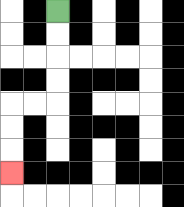{'start': '[2, 0]', 'end': '[0, 7]', 'path_directions': 'D,D,D,D,L,L,D,D,D', 'path_coordinates': '[[2, 0], [2, 1], [2, 2], [2, 3], [2, 4], [1, 4], [0, 4], [0, 5], [0, 6], [0, 7]]'}